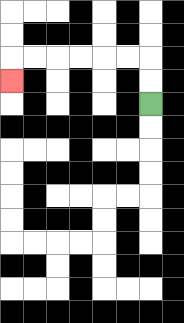{'start': '[6, 4]', 'end': '[0, 3]', 'path_directions': 'U,U,L,L,L,L,L,L,D', 'path_coordinates': '[[6, 4], [6, 3], [6, 2], [5, 2], [4, 2], [3, 2], [2, 2], [1, 2], [0, 2], [0, 3]]'}